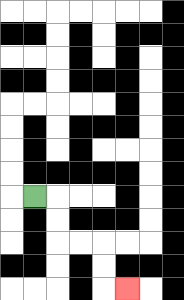{'start': '[1, 8]', 'end': '[5, 12]', 'path_directions': 'R,D,D,R,R,D,D,R', 'path_coordinates': '[[1, 8], [2, 8], [2, 9], [2, 10], [3, 10], [4, 10], [4, 11], [4, 12], [5, 12]]'}